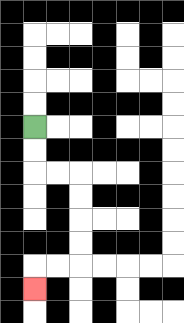{'start': '[1, 5]', 'end': '[1, 12]', 'path_directions': 'D,D,R,R,D,D,D,D,L,L,D', 'path_coordinates': '[[1, 5], [1, 6], [1, 7], [2, 7], [3, 7], [3, 8], [3, 9], [3, 10], [3, 11], [2, 11], [1, 11], [1, 12]]'}